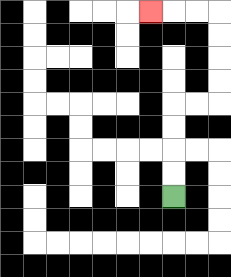{'start': '[7, 8]', 'end': '[6, 0]', 'path_directions': 'U,U,U,U,R,R,U,U,U,U,L,L,L', 'path_coordinates': '[[7, 8], [7, 7], [7, 6], [7, 5], [7, 4], [8, 4], [9, 4], [9, 3], [9, 2], [9, 1], [9, 0], [8, 0], [7, 0], [6, 0]]'}